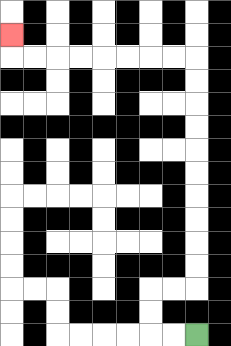{'start': '[8, 14]', 'end': '[0, 1]', 'path_directions': 'L,L,U,U,R,R,U,U,U,U,U,U,U,U,U,U,L,L,L,L,L,L,L,L,U', 'path_coordinates': '[[8, 14], [7, 14], [6, 14], [6, 13], [6, 12], [7, 12], [8, 12], [8, 11], [8, 10], [8, 9], [8, 8], [8, 7], [8, 6], [8, 5], [8, 4], [8, 3], [8, 2], [7, 2], [6, 2], [5, 2], [4, 2], [3, 2], [2, 2], [1, 2], [0, 2], [0, 1]]'}